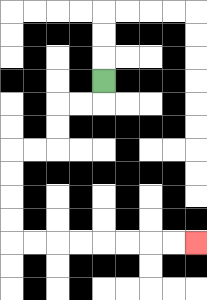{'start': '[4, 3]', 'end': '[8, 10]', 'path_directions': 'D,L,L,D,D,L,L,D,D,D,D,R,R,R,R,R,R,R,R', 'path_coordinates': '[[4, 3], [4, 4], [3, 4], [2, 4], [2, 5], [2, 6], [1, 6], [0, 6], [0, 7], [0, 8], [0, 9], [0, 10], [1, 10], [2, 10], [3, 10], [4, 10], [5, 10], [6, 10], [7, 10], [8, 10]]'}